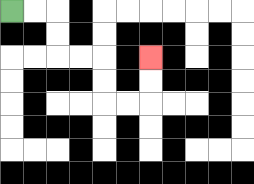{'start': '[0, 0]', 'end': '[6, 2]', 'path_directions': 'R,R,D,D,R,R,D,D,R,R,U,U', 'path_coordinates': '[[0, 0], [1, 0], [2, 0], [2, 1], [2, 2], [3, 2], [4, 2], [4, 3], [4, 4], [5, 4], [6, 4], [6, 3], [6, 2]]'}